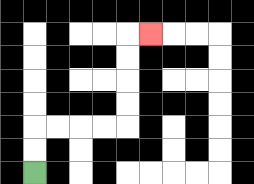{'start': '[1, 7]', 'end': '[6, 1]', 'path_directions': 'U,U,R,R,R,R,U,U,U,U,R', 'path_coordinates': '[[1, 7], [1, 6], [1, 5], [2, 5], [3, 5], [4, 5], [5, 5], [5, 4], [5, 3], [5, 2], [5, 1], [6, 1]]'}